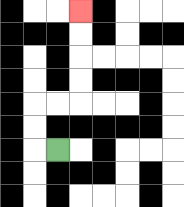{'start': '[2, 6]', 'end': '[3, 0]', 'path_directions': 'L,U,U,R,R,U,U,U,U', 'path_coordinates': '[[2, 6], [1, 6], [1, 5], [1, 4], [2, 4], [3, 4], [3, 3], [3, 2], [3, 1], [3, 0]]'}